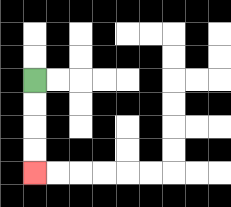{'start': '[1, 3]', 'end': '[1, 7]', 'path_directions': 'D,D,D,D', 'path_coordinates': '[[1, 3], [1, 4], [1, 5], [1, 6], [1, 7]]'}